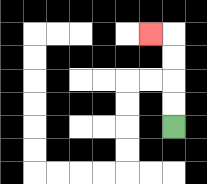{'start': '[7, 5]', 'end': '[6, 1]', 'path_directions': 'U,U,U,U,L', 'path_coordinates': '[[7, 5], [7, 4], [7, 3], [7, 2], [7, 1], [6, 1]]'}